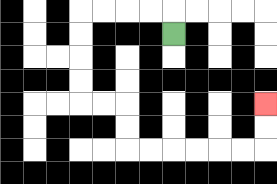{'start': '[7, 1]', 'end': '[11, 4]', 'path_directions': 'U,L,L,L,L,D,D,D,D,R,R,D,D,R,R,R,R,R,R,U,U', 'path_coordinates': '[[7, 1], [7, 0], [6, 0], [5, 0], [4, 0], [3, 0], [3, 1], [3, 2], [3, 3], [3, 4], [4, 4], [5, 4], [5, 5], [5, 6], [6, 6], [7, 6], [8, 6], [9, 6], [10, 6], [11, 6], [11, 5], [11, 4]]'}